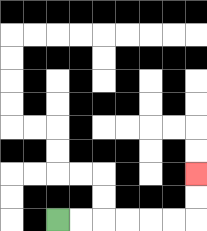{'start': '[2, 9]', 'end': '[8, 7]', 'path_directions': 'R,R,R,R,R,R,U,U', 'path_coordinates': '[[2, 9], [3, 9], [4, 9], [5, 9], [6, 9], [7, 9], [8, 9], [8, 8], [8, 7]]'}